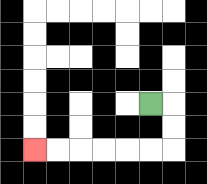{'start': '[6, 4]', 'end': '[1, 6]', 'path_directions': 'R,D,D,L,L,L,L,L,L', 'path_coordinates': '[[6, 4], [7, 4], [7, 5], [7, 6], [6, 6], [5, 6], [4, 6], [3, 6], [2, 6], [1, 6]]'}